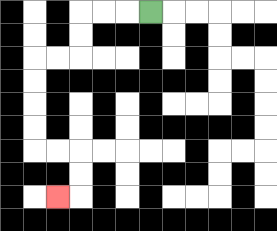{'start': '[6, 0]', 'end': '[2, 8]', 'path_directions': 'L,L,L,D,D,L,L,D,D,D,D,R,R,D,D,L', 'path_coordinates': '[[6, 0], [5, 0], [4, 0], [3, 0], [3, 1], [3, 2], [2, 2], [1, 2], [1, 3], [1, 4], [1, 5], [1, 6], [2, 6], [3, 6], [3, 7], [3, 8], [2, 8]]'}